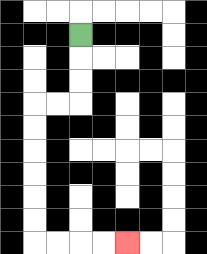{'start': '[3, 1]', 'end': '[5, 10]', 'path_directions': 'D,D,D,L,L,D,D,D,D,D,D,R,R,R,R', 'path_coordinates': '[[3, 1], [3, 2], [3, 3], [3, 4], [2, 4], [1, 4], [1, 5], [1, 6], [1, 7], [1, 8], [1, 9], [1, 10], [2, 10], [3, 10], [4, 10], [5, 10]]'}